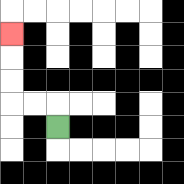{'start': '[2, 5]', 'end': '[0, 1]', 'path_directions': 'U,L,L,U,U,U', 'path_coordinates': '[[2, 5], [2, 4], [1, 4], [0, 4], [0, 3], [0, 2], [0, 1]]'}